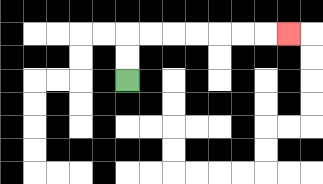{'start': '[5, 3]', 'end': '[12, 1]', 'path_directions': 'U,U,R,R,R,R,R,R,R', 'path_coordinates': '[[5, 3], [5, 2], [5, 1], [6, 1], [7, 1], [8, 1], [9, 1], [10, 1], [11, 1], [12, 1]]'}